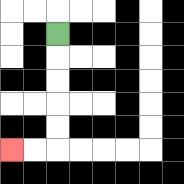{'start': '[2, 1]', 'end': '[0, 6]', 'path_directions': 'D,D,D,D,D,L,L', 'path_coordinates': '[[2, 1], [2, 2], [2, 3], [2, 4], [2, 5], [2, 6], [1, 6], [0, 6]]'}